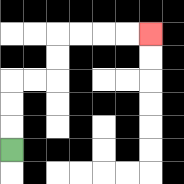{'start': '[0, 6]', 'end': '[6, 1]', 'path_directions': 'U,U,U,R,R,U,U,R,R,R,R', 'path_coordinates': '[[0, 6], [0, 5], [0, 4], [0, 3], [1, 3], [2, 3], [2, 2], [2, 1], [3, 1], [4, 1], [5, 1], [6, 1]]'}